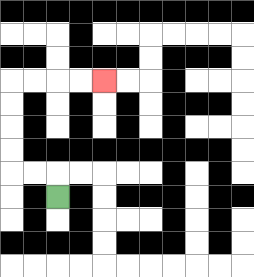{'start': '[2, 8]', 'end': '[4, 3]', 'path_directions': 'U,L,L,U,U,U,U,R,R,R,R', 'path_coordinates': '[[2, 8], [2, 7], [1, 7], [0, 7], [0, 6], [0, 5], [0, 4], [0, 3], [1, 3], [2, 3], [3, 3], [4, 3]]'}